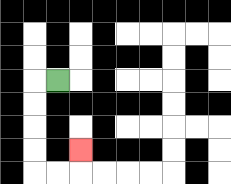{'start': '[2, 3]', 'end': '[3, 6]', 'path_directions': 'L,D,D,D,D,R,R,U', 'path_coordinates': '[[2, 3], [1, 3], [1, 4], [1, 5], [1, 6], [1, 7], [2, 7], [3, 7], [3, 6]]'}